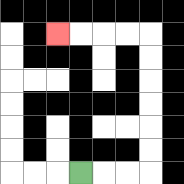{'start': '[3, 7]', 'end': '[2, 1]', 'path_directions': 'R,R,R,U,U,U,U,U,U,L,L,L,L', 'path_coordinates': '[[3, 7], [4, 7], [5, 7], [6, 7], [6, 6], [6, 5], [6, 4], [6, 3], [6, 2], [6, 1], [5, 1], [4, 1], [3, 1], [2, 1]]'}